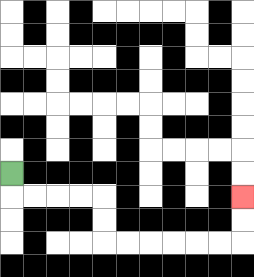{'start': '[0, 7]', 'end': '[10, 8]', 'path_directions': 'D,R,R,R,R,D,D,R,R,R,R,R,R,U,U', 'path_coordinates': '[[0, 7], [0, 8], [1, 8], [2, 8], [3, 8], [4, 8], [4, 9], [4, 10], [5, 10], [6, 10], [7, 10], [8, 10], [9, 10], [10, 10], [10, 9], [10, 8]]'}